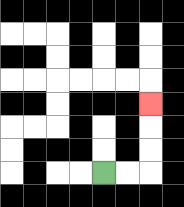{'start': '[4, 7]', 'end': '[6, 4]', 'path_directions': 'R,R,U,U,U', 'path_coordinates': '[[4, 7], [5, 7], [6, 7], [6, 6], [6, 5], [6, 4]]'}